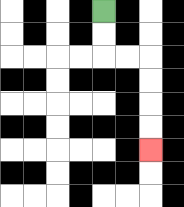{'start': '[4, 0]', 'end': '[6, 6]', 'path_directions': 'D,D,R,R,D,D,D,D', 'path_coordinates': '[[4, 0], [4, 1], [4, 2], [5, 2], [6, 2], [6, 3], [6, 4], [6, 5], [6, 6]]'}